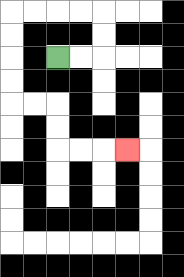{'start': '[2, 2]', 'end': '[5, 6]', 'path_directions': 'R,R,U,U,L,L,L,L,D,D,D,D,R,R,D,D,R,R,R', 'path_coordinates': '[[2, 2], [3, 2], [4, 2], [4, 1], [4, 0], [3, 0], [2, 0], [1, 0], [0, 0], [0, 1], [0, 2], [0, 3], [0, 4], [1, 4], [2, 4], [2, 5], [2, 6], [3, 6], [4, 6], [5, 6]]'}